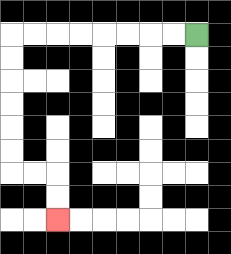{'start': '[8, 1]', 'end': '[2, 9]', 'path_directions': 'L,L,L,L,L,L,L,L,D,D,D,D,D,D,R,R,D,D', 'path_coordinates': '[[8, 1], [7, 1], [6, 1], [5, 1], [4, 1], [3, 1], [2, 1], [1, 1], [0, 1], [0, 2], [0, 3], [0, 4], [0, 5], [0, 6], [0, 7], [1, 7], [2, 7], [2, 8], [2, 9]]'}